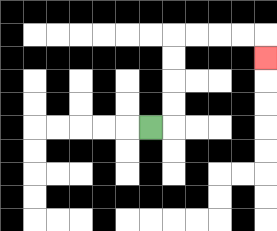{'start': '[6, 5]', 'end': '[11, 2]', 'path_directions': 'R,U,U,U,U,R,R,R,R,D', 'path_coordinates': '[[6, 5], [7, 5], [7, 4], [7, 3], [7, 2], [7, 1], [8, 1], [9, 1], [10, 1], [11, 1], [11, 2]]'}